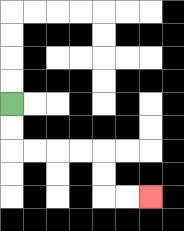{'start': '[0, 4]', 'end': '[6, 8]', 'path_directions': 'D,D,R,R,R,R,D,D,R,R', 'path_coordinates': '[[0, 4], [0, 5], [0, 6], [1, 6], [2, 6], [3, 6], [4, 6], [4, 7], [4, 8], [5, 8], [6, 8]]'}